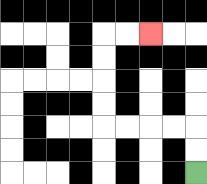{'start': '[8, 7]', 'end': '[6, 1]', 'path_directions': 'U,U,L,L,L,L,U,U,U,U,R,R', 'path_coordinates': '[[8, 7], [8, 6], [8, 5], [7, 5], [6, 5], [5, 5], [4, 5], [4, 4], [4, 3], [4, 2], [4, 1], [5, 1], [6, 1]]'}